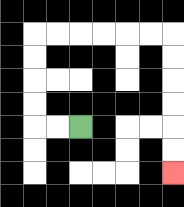{'start': '[3, 5]', 'end': '[7, 7]', 'path_directions': 'L,L,U,U,U,U,R,R,R,R,R,R,D,D,D,D,D,D', 'path_coordinates': '[[3, 5], [2, 5], [1, 5], [1, 4], [1, 3], [1, 2], [1, 1], [2, 1], [3, 1], [4, 1], [5, 1], [6, 1], [7, 1], [7, 2], [7, 3], [7, 4], [7, 5], [7, 6], [7, 7]]'}